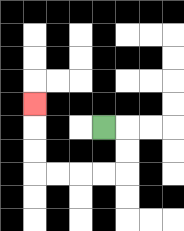{'start': '[4, 5]', 'end': '[1, 4]', 'path_directions': 'R,D,D,L,L,L,L,U,U,U', 'path_coordinates': '[[4, 5], [5, 5], [5, 6], [5, 7], [4, 7], [3, 7], [2, 7], [1, 7], [1, 6], [1, 5], [1, 4]]'}